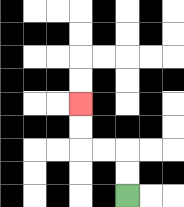{'start': '[5, 8]', 'end': '[3, 4]', 'path_directions': 'U,U,L,L,U,U', 'path_coordinates': '[[5, 8], [5, 7], [5, 6], [4, 6], [3, 6], [3, 5], [3, 4]]'}